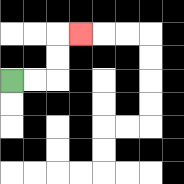{'start': '[0, 3]', 'end': '[3, 1]', 'path_directions': 'R,R,U,U,R', 'path_coordinates': '[[0, 3], [1, 3], [2, 3], [2, 2], [2, 1], [3, 1]]'}